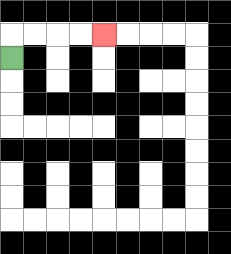{'start': '[0, 2]', 'end': '[4, 1]', 'path_directions': 'U,R,R,R,R', 'path_coordinates': '[[0, 2], [0, 1], [1, 1], [2, 1], [3, 1], [4, 1]]'}